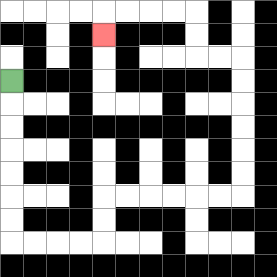{'start': '[0, 3]', 'end': '[4, 1]', 'path_directions': 'D,D,D,D,D,D,D,R,R,R,R,U,U,R,R,R,R,R,R,U,U,U,U,U,U,L,L,U,U,L,L,L,L,D', 'path_coordinates': '[[0, 3], [0, 4], [0, 5], [0, 6], [0, 7], [0, 8], [0, 9], [0, 10], [1, 10], [2, 10], [3, 10], [4, 10], [4, 9], [4, 8], [5, 8], [6, 8], [7, 8], [8, 8], [9, 8], [10, 8], [10, 7], [10, 6], [10, 5], [10, 4], [10, 3], [10, 2], [9, 2], [8, 2], [8, 1], [8, 0], [7, 0], [6, 0], [5, 0], [4, 0], [4, 1]]'}